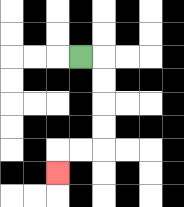{'start': '[3, 2]', 'end': '[2, 7]', 'path_directions': 'R,D,D,D,D,L,L,D', 'path_coordinates': '[[3, 2], [4, 2], [4, 3], [4, 4], [4, 5], [4, 6], [3, 6], [2, 6], [2, 7]]'}